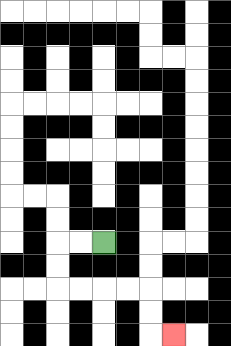{'start': '[4, 10]', 'end': '[7, 14]', 'path_directions': 'L,L,D,D,R,R,R,R,D,D,R', 'path_coordinates': '[[4, 10], [3, 10], [2, 10], [2, 11], [2, 12], [3, 12], [4, 12], [5, 12], [6, 12], [6, 13], [6, 14], [7, 14]]'}